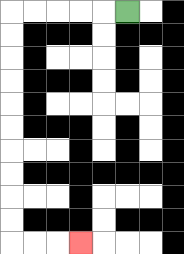{'start': '[5, 0]', 'end': '[3, 10]', 'path_directions': 'L,L,L,L,L,D,D,D,D,D,D,D,D,D,D,R,R,R', 'path_coordinates': '[[5, 0], [4, 0], [3, 0], [2, 0], [1, 0], [0, 0], [0, 1], [0, 2], [0, 3], [0, 4], [0, 5], [0, 6], [0, 7], [0, 8], [0, 9], [0, 10], [1, 10], [2, 10], [3, 10]]'}